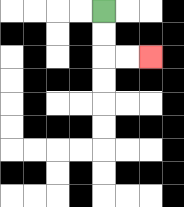{'start': '[4, 0]', 'end': '[6, 2]', 'path_directions': 'D,D,R,R', 'path_coordinates': '[[4, 0], [4, 1], [4, 2], [5, 2], [6, 2]]'}